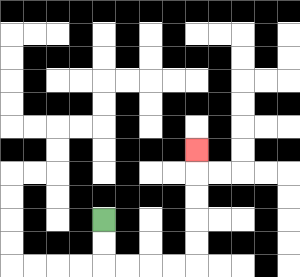{'start': '[4, 9]', 'end': '[8, 6]', 'path_directions': 'D,D,R,R,R,R,U,U,U,U,U', 'path_coordinates': '[[4, 9], [4, 10], [4, 11], [5, 11], [6, 11], [7, 11], [8, 11], [8, 10], [8, 9], [8, 8], [8, 7], [8, 6]]'}